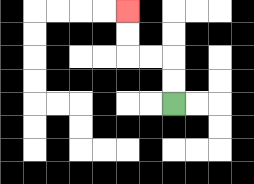{'start': '[7, 4]', 'end': '[5, 0]', 'path_directions': 'U,U,L,L,U,U', 'path_coordinates': '[[7, 4], [7, 3], [7, 2], [6, 2], [5, 2], [5, 1], [5, 0]]'}